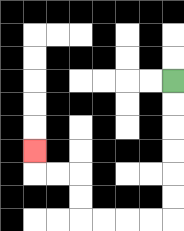{'start': '[7, 3]', 'end': '[1, 6]', 'path_directions': 'D,D,D,D,D,D,L,L,L,L,U,U,L,L,U', 'path_coordinates': '[[7, 3], [7, 4], [7, 5], [7, 6], [7, 7], [7, 8], [7, 9], [6, 9], [5, 9], [4, 9], [3, 9], [3, 8], [3, 7], [2, 7], [1, 7], [1, 6]]'}